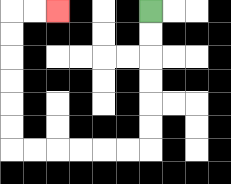{'start': '[6, 0]', 'end': '[2, 0]', 'path_directions': 'D,D,D,D,D,D,L,L,L,L,L,L,U,U,U,U,U,U,R,R', 'path_coordinates': '[[6, 0], [6, 1], [6, 2], [6, 3], [6, 4], [6, 5], [6, 6], [5, 6], [4, 6], [3, 6], [2, 6], [1, 6], [0, 6], [0, 5], [0, 4], [0, 3], [0, 2], [0, 1], [0, 0], [1, 0], [2, 0]]'}